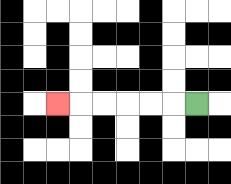{'start': '[8, 4]', 'end': '[2, 4]', 'path_directions': 'L,L,L,L,L,L', 'path_coordinates': '[[8, 4], [7, 4], [6, 4], [5, 4], [4, 4], [3, 4], [2, 4]]'}